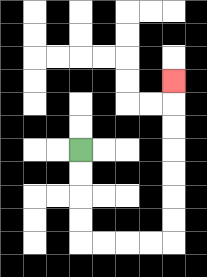{'start': '[3, 6]', 'end': '[7, 3]', 'path_directions': 'D,D,D,D,R,R,R,R,U,U,U,U,U,U,U', 'path_coordinates': '[[3, 6], [3, 7], [3, 8], [3, 9], [3, 10], [4, 10], [5, 10], [6, 10], [7, 10], [7, 9], [7, 8], [7, 7], [7, 6], [7, 5], [7, 4], [7, 3]]'}